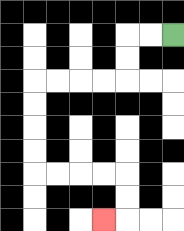{'start': '[7, 1]', 'end': '[4, 9]', 'path_directions': 'L,L,D,D,L,L,L,L,D,D,D,D,R,R,R,R,D,D,L', 'path_coordinates': '[[7, 1], [6, 1], [5, 1], [5, 2], [5, 3], [4, 3], [3, 3], [2, 3], [1, 3], [1, 4], [1, 5], [1, 6], [1, 7], [2, 7], [3, 7], [4, 7], [5, 7], [5, 8], [5, 9], [4, 9]]'}